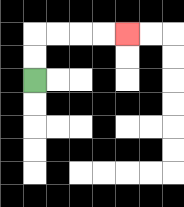{'start': '[1, 3]', 'end': '[5, 1]', 'path_directions': 'U,U,R,R,R,R', 'path_coordinates': '[[1, 3], [1, 2], [1, 1], [2, 1], [3, 1], [4, 1], [5, 1]]'}